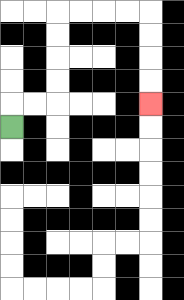{'start': '[0, 5]', 'end': '[6, 4]', 'path_directions': 'U,R,R,U,U,U,U,R,R,R,R,D,D,D,D', 'path_coordinates': '[[0, 5], [0, 4], [1, 4], [2, 4], [2, 3], [2, 2], [2, 1], [2, 0], [3, 0], [4, 0], [5, 0], [6, 0], [6, 1], [6, 2], [6, 3], [6, 4]]'}